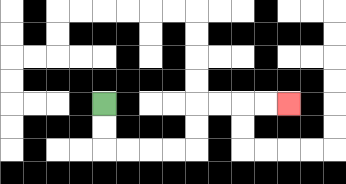{'start': '[4, 4]', 'end': '[12, 4]', 'path_directions': 'D,D,R,R,R,R,U,U,R,R,R,R', 'path_coordinates': '[[4, 4], [4, 5], [4, 6], [5, 6], [6, 6], [7, 6], [8, 6], [8, 5], [8, 4], [9, 4], [10, 4], [11, 4], [12, 4]]'}